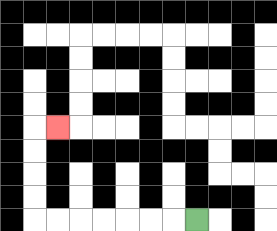{'start': '[8, 9]', 'end': '[2, 5]', 'path_directions': 'L,L,L,L,L,L,L,U,U,U,U,R', 'path_coordinates': '[[8, 9], [7, 9], [6, 9], [5, 9], [4, 9], [3, 9], [2, 9], [1, 9], [1, 8], [1, 7], [1, 6], [1, 5], [2, 5]]'}